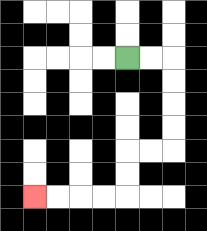{'start': '[5, 2]', 'end': '[1, 8]', 'path_directions': 'R,R,D,D,D,D,L,L,D,D,L,L,L,L', 'path_coordinates': '[[5, 2], [6, 2], [7, 2], [7, 3], [7, 4], [7, 5], [7, 6], [6, 6], [5, 6], [5, 7], [5, 8], [4, 8], [3, 8], [2, 8], [1, 8]]'}